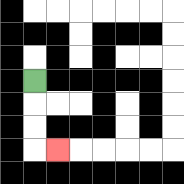{'start': '[1, 3]', 'end': '[2, 6]', 'path_directions': 'D,D,D,R', 'path_coordinates': '[[1, 3], [1, 4], [1, 5], [1, 6], [2, 6]]'}